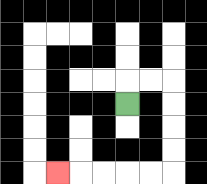{'start': '[5, 4]', 'end': '[2, 7]', 'path_directions': 'U,R,R,D,D,D,D,L,L,L,L,L', 'path_coordinates': '[[5, 4], [5, 3], [6, 3], [7, 3], [7, 4], [7, 5], [7, 6], [7, 7], [6, 7], [5, 7], [4, 7], [3, 7], [2, 7]]'}